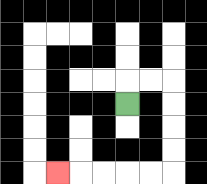{'start': '[5, 4]', 'end': '[2, 7]', 'path_directions': 'U,R,R,D,D,D,D,L,L,L,L,L', 'path_coordinates': '[[5, 4], [5, 3], [6, 3], [7, 3], [7, 4], [7, 5], [7, 6], [7, 7], [6, 7], [5, 7], [4, 7], [3, 7], [2, 7]]'}